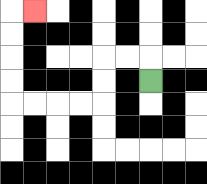{'start': '[6, 3]', 'end': '[1, 0]', 'path_directions': 'U,L,L,D,D,L,L,L,L,U,U,U,U,R', 'path_coordinates': '[[6, 3], [6, 2], [5, 2], [4, 2], [4, 3], [4, 4], [3, 4], [2, 4], [1, 4], [0, 4], [0, 3], [0, 2], [0, 1], [0, 0], [1, 0]]'}